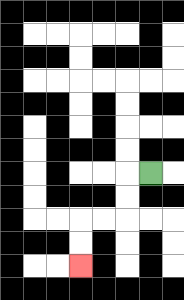{'start': '[6, 7]', 'end': '[3, 11]', 'path_directions': 'L,D,D,L,L,D,D', 'path_coordinates': '[[6, 7], [5, 7], [5, 8], [5, 9], [4, 9], [3, 9], [3, 10], [3, 11]]'}